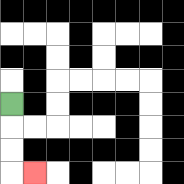{'start': '[0, 4]', 'end': '[1, 7]', 'path_directions': 'D,D,D,R', 'path_coordinates': '[[0, 4], [0, 5], [0, 6], [0, 7], [1, 7]]'}